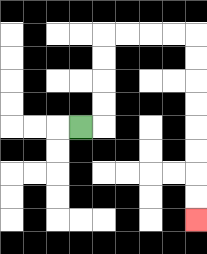{'start': '[3, 5]', 'end': '[8, 9]', 'path_directions': 'R,U,U,U,U,R,R,R,R,D,D,D,D,D,D,D,D', 'path_coordinates': '[[3, 5], [4, 5], [4, 4], [4, 3], [4, 2], [4, 1], [5, 1], [6, 1], [7, 1], [8, 1], [8, 2], [8, 3], [8, 4], [8, 5], [8, 6], [8, 7], [8, 8], [8, 9]]'}